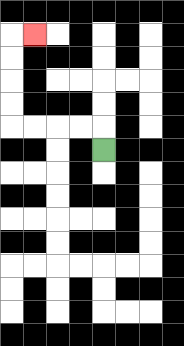{'start': '[4, 6]', 'end': '[1, 1]', 'path_directions': 'U,L,L,L,L,U,U,U,U,R', 'path_coordinates': '[[4, 6], [4, 5], [3, 5], [2, 5], [1, 5], [0, 5], [0, 4], [0, 3], [0, 2], [0, 1], [1, 1]]'}